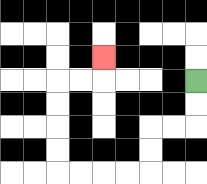{'start': '[8, 3]', 'end': '[4, 2]', 'path_directions': 'D,D,L,L,D,D,L,L,L,L,U,U,U,U,R,R,U', 'path_coordinates': '[[8, 3], [8, 4], [8, 5], [7, 5], [6, 5], [6, 6], [6, 7], [5, 7], [4, 7], [3, 7], [2, 7], [2, 6], [2, 5], [2, 4], [2, 3], [3, 3], [4, 3], [4, 2]]'}